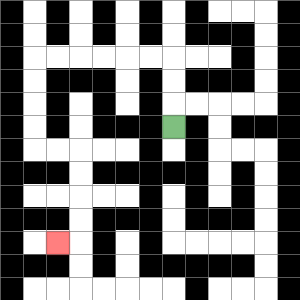{'start': '[7, 5]', 'end': '[2, 10]', 'path_directions': 'U,U,U,L,L,L,L,L,L,D,D,D,D,R,R,D,D,D,D,L', 'path_coordinates': '[[7, 5], [7, 4], [7, 3], [7, 2], [6, 2], [5, 2], [4, 2], [3, 2], [2, 2], [1, 2], [1, 3], [1, 4], [1, 5], [1, 6], [2, 6], [3, 6], [3, 7], [3, 8], [3, 9], [3, 10], [2, 10]]'}